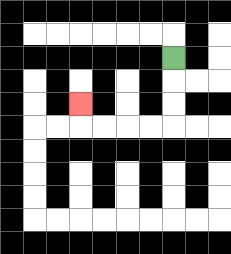{'start': '[7, 2]', 'end': '[3, 4]', 'path_directions': 'D,D,D,L,L,L,L,U', 'path_coordinates': '[[7, 2], [7, 3], [7, 4], [7, 5], [6, 5], [5, 5], [4, 5], [3, 5], [3, 4]]'}